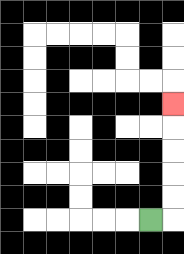{'start': '[6, 9]', 'end': '[7, 4]', 'path_directions': 'R,U,U,U,U,U', 'path_coordinates': '[[6, 9], [7, 9], [7, 8], [7, 7], [7, 6], [7, 5], [7, 4]]'}